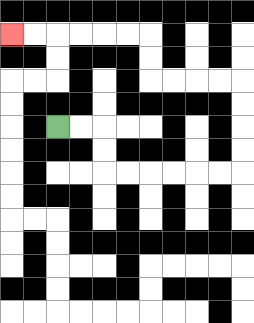{'start': '[2, 5]', 'end': '[0, 1]', 'path_directions': 'R,R,D,D,R,R,R,R,R,R,U,U,U,U,L,L,L,L,U,U,L,L,L,L,L,L', 'path_coordinates': '[[2, 5], [3, 5], [4, 5], [4, 6], [4, 7], [5, 7], [6, 7], [7, 7], [8, 7], [9, 7], [10, 7], [10, 6], [10, 5], [10, 4], [10, 3], [9, 3], [8, 3], [7, 3], [6, 3], [6, 2], [6, 1], [5, 1], [4, 1], [3, 1], [2, 1], [1, 1], [0, 1]]'}